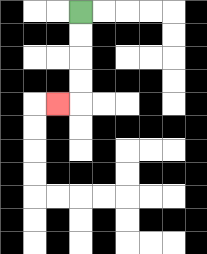{'start': '[3, 0]', 'end': '[2, 4]', 'path_directions': 'D,D,D,D,L', 'path_coordinates': '[[3, 0], [3, 1], [3, 2], [3, 3], [3, 4], [2, 4]]'}